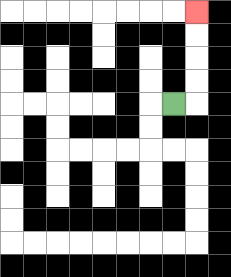{'start': '[7, 4]', 'end': '[8, 0]', 'path_directions': 'R,U,U,U,U', 'path_coordinates': '[[7, 4], [8, 4], [8, 3], [8, 2], [8, 1], [8, 0]]'}